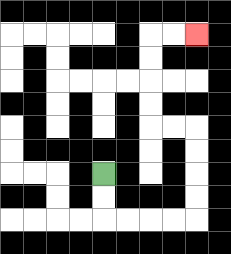{'start': '[4, 7]', 'end': '[8, 1]', 'path_directions': 'D,D,R,R,R,R,U,U,U,U,L,L,U,U,U,U,R,R', 'path_coordinates': '[[4, 7], [4, 8], [4, 9], [5, 9], [6, 9], [7, 9], [8, 9], [8, 8], [8, 7], [8, 6], [8, 5], [7, 5], [6, 5], [6, 4], [6, 3], [6, 2], [6, 1], [7, 1], [8, 1]]'}